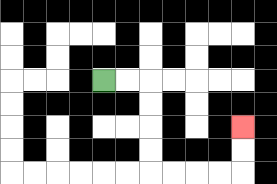{'start': '[4, 3]', 'end': '[10, 5]', 'path_directions': 'R,R,D,D,D,D,R,R,R,R,U,U', 'path_coordinates': '[[4, 3], [5, 3], [6, 3], [6, 4], [6, 5], [6, 6], [6, 7], [7, 7], [8, 7], [9, 7], [10, 7], [10, 6], [10, 5]]'}